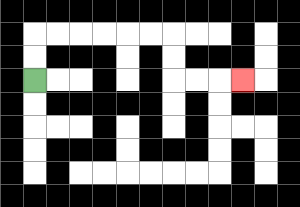{'start': '[1, 3]', 'end': '[10, 3]', 'path_directions': 'U,U,R,R,R,R,R,R,D,D,R,R,R', 'path_coordinates': '[[1, 3], [1, 2], [1, 1], [2, 1], [3, 1], [4, 1], [5, 1], [6, 1], [7, 1], [7, 2], [7, 3], [8, 3], [9, 3], [10, 3]]'}